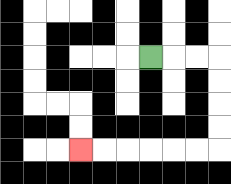{'start': '[6, 2]', 'end': '[3, 6]', 'path_directions': 'R,R,R,D,D,D,D,L,L,L,L,L,L', 'path_coordinates': '[[6, 2], [7, 2], [8, 2], [9, 2], [9, 3], [9, 4], [9, 5], [9, 6], [8, 6], [7, 6], [6, 6], [5, 6], [4, 6], [3, 6]]'}